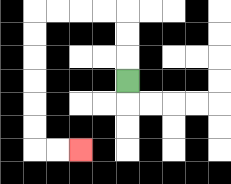{'start': '[5, 3]', 'end': '[3, 6]', 'path_directions': 'U,U,U,L,L,L,L,D,D,D,D,D,D,R,R', 'path_coordinates': '[[5, 3], [5, 2], [5, 1], [5, 0], [4, 0], [3, 0], [2, 0], [1, 0], [1, 1], [1, 2], [1, 3], [1, 4], [1, 5], [1, 6], [2, 6], [3, 6]]'}